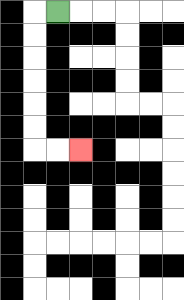{'start': '[2, 0]', 'end': '[3, 6]', 'path_directions': 'L,D,D,D,D,D,D,R,R', 'path_coordinates': '[[2, 0], [1, 0], [1, 1], [1, 2], [1, 3], [1, 4], [1, 5], [1, 6], [2, 6], [3, 6]]'}